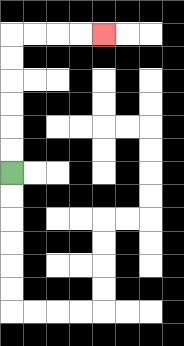{'start': '[0, 7]', 'end': '[4, 1]', 'path_directions': 'U,U,U,U,U,U,R,R,R,R', 'path_coordinates': '[[0, 7], [0, 6], [0, 5], [0, 4], [0, 3], [0, 2], [0, 1], [1, 1], [2, 1], [3, 1], [4, 1]]'}